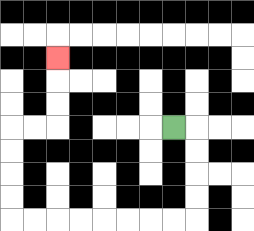{'start': '[7, 5]', 'end': '[2, 2]', 'path_directions': 'R,D,D,D,D,L,L,L,L,L,L,L,L,U,U,U,U,R,R,U,U,U', 'path_coordinates': '[[7, 5], [8, 5], [8, 6], [8, 7], [8, 8], [8, 9], [7, 9], [6, 9], [5, 9], [4, 9], [3, 9], [2, 9], [1, 9], [0, 9], [0, 8], [0, 7], [0, 6], [0, 5], [1, 5], [2, 5], [2, 4], [2, 3], [2, 2]]'}